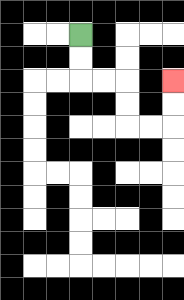{'start': '[3, 1]', 'end': '[7, 3]', 'path_directions': 'D,D,R,R,D,D,R,R,U,U', 'path_coordinates': '[[3, 1], [3, 2], [3, 3], [4, 3], [5, 3], [5, 4], [5, 5], [6, 5], [7, 5], [7, 4], [7, 3]]'}